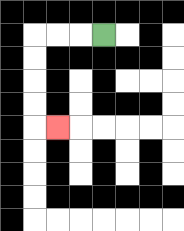{'start': '[4, 1]', 'end': '[2, 5]', 'path_directions': 'L,L,L,D,D,D,D,R', 'path_coordinates': '[[4, 1], [3, 1], [2, 1], [1, 1], [1, 2], [1, 3], [1, 4], [1, 5], [2, 5]]'}